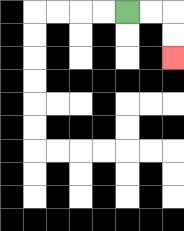{'start': '[5, 0]', 'end': '[7, 2]', 'path_directions': 'R,R,D,D', 'path_coordinates': '[[5, 0], [6, 0], [7, 0], [7, 1], [7, 2]]'}